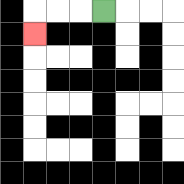{'start': '[4, 0]', 'end': '[1, 1]', 'path_directions': 'L,L,L,D', 'path_coordinates': '[[4, 0], [3, 0], [2, 0], [1, 0], [1, 1]]'}